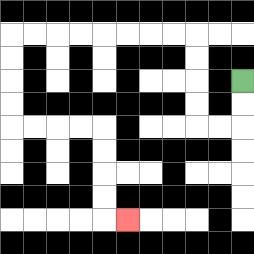{'start': '[10, 3]', 'end': '[5, 9]', 'path_directions': 'D,D,L,L,U,U,U,U,L,L,L,L,L,L,L,L,D,D,D,D,R,R,R,R,D,D,D,D,R', 'path_coordinates': '[[10, 3], [10, 4], [10, 5], [9, 5], [8, 5], [8, 4], [8, 3], [8, 2], [8, 1], [7, 1], [6, 1], [5, 1], [4, 1], [3, 1], [2, 1], [1, 1], [0, 1], [0, 2], [0, 3], [0, 4], [0, 5], [1, 5], [2, 5], [3, 5], [4, 5], [4, 6], [4, 7], [4, 8], [4, 9], [5, 9]]'}